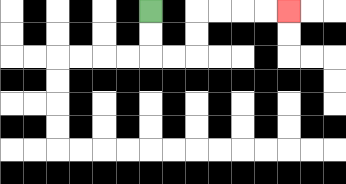{'start': '[6, 0]', 'end': '[12, 0]', 'path_directions': 'D,D,R,R,U,U,R,R,R,R', 'path_coordinates': '[[6, 0], [6, 1], [6, 2], [7, 2], [8, 2], [8, 1], [8, 0], [9, 0], [10, 0], [11, 0], [12, 0]]'}